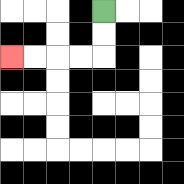{'start': '[4, 0]', 'end': '[0, 2]', 'path_directions': 'D,D,L,L,L,L', 'path_coordinates': '[[4, 0], [4, 1], [4, 2], [3, 2], [2, 2], [1, 2], [0, 2]]'}